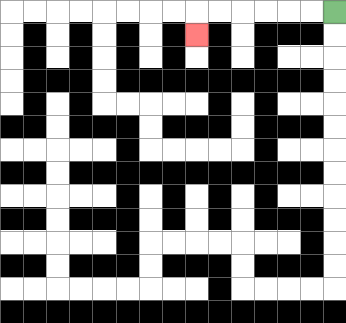{'start': '[14, 0]', 'end': '[8, 1]', 'path_directions': 'L,L,L,L,L,L,D', 'path_coordinates': '[[14, 0], [13, 0], [12, 0], [11, 0], [10, 0], [9, 0], [8, 0], [8, 1]]'}